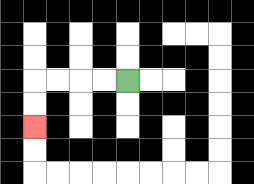{'start': '[5, 3]', 'end': '[1, 5]', 'path_directions': 'L,L,L,L,D,D', 'path_coordinates': '[[5, 3], [4, 3], [3, 3], [2, 3], [1, 3], [1, 4], [1, 5]]'}